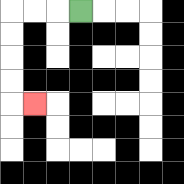{'start': '[3, 0]', 'end': '[1, 4]', 'path_directions': 'L,L,L,D,D,D,D,R', 'path_coordinates': '[[3, 0], [2, 0], [1, 0], [0, 0], [0, 1], [0, 2], [0, 3], [0, 4], [1, 4]]'}